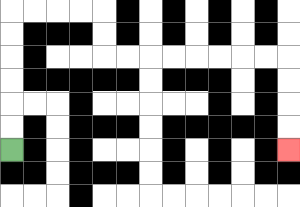{'start': '[0, 6]', 'end': '[12, 6]', 'path_directions': 'U,U,U,U,U,U,R,R,R,R,D,D,R,R,R,R,R,R,R,R,D,D,D,D', 'path_coordinates': '[[0, 6], [0, 5], [0, 4], [0, 3], [0, 2], [0, 1], [0, 0], [1, 0], [2, 0], [3, 0], [4, 0], [4, 1], [4, 2], [5, 2], [6, 2], [7, 2], [8, 2], [9, 2], [10, 2], [11, 2], [12, 2], [12, 3], [12, 4], [12, 5], [12, 6]]'}